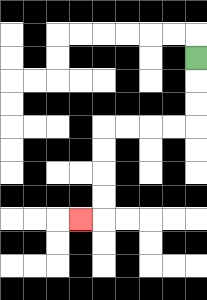{'start': '[8, 2]', 'end': '[3, 9]', 'path_directions': 'D,D,D,L,L,L,L,D,D,D,D,L', 'path_coordinates': '[[8, 2], [8, 3], [8, 4], [8, 5], [7, 5], [6, 5], [5, 5], [4, 5], [4, 6], [4, 7], [4, 8], [4, 9], [3, 9]]'}